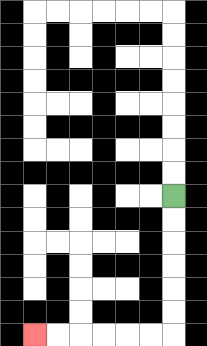{'start': '[7, 8]', 'end': '[1, 14]', 'path_directions': 'D,D,D,D,D,D,L,L,L,L,L,L', 'path_coordinates': '[[7, 8], [7, 9], [7, 10], [7, 11], [7, 12], [7, 13], [7, 14], [6, 14], [5, 14], [4, 14], [3, 14], [2, 14], [1, 14]]'}